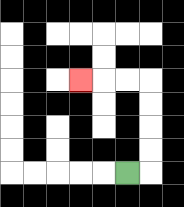{'start': '[5, 7]', 'end': '[3, 3]', 'path_directions': 'R,U,U,U,U,L,L,L', 'path_coordinates': '[[5, 7], [6, 7], [6, 6], [6, 5], [6, 4], [6, 3], [5, 3], [4, 3], [3, 3]]'}